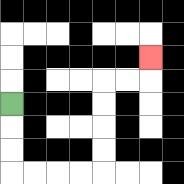{'start': '[0, 4]', 'end': '[6, 2]', 'path_directions': 'D,D,D,R,R,R,R,U,U,U,U,R,R,U', 'path_coordinates': '[[0, 4], [0, 5], [0, 6], [0, 7], [1, 7], [2, 7], [3, 7], [4, 7], [4, 6], [4, 5], [4, 4], [4, 3], [5, 3], [6, 3], [6, 2]]'}